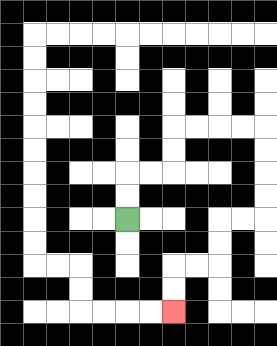{'start': '[5, 9]', 'end': '[7, 13]', 'path_directions': 'U,U,R,R,U,U,R,R,R,R,D,D,D,D,L,L,D,D,L,L,D,D', 'path_coordinates': '[[5, 9], [5, 8], [5, 7], [6, 7], [7, 7], [7, 6], [7, 5], [8, 5], [9, 5], [10, 5], [11, 5], [11, 6], [11, 7], [11, 8], [11, 9], [10, 9], [9, 9], [9, 10], [9, 11], [8, 11], [7, 11], [7, 12], [7, 13]]'}